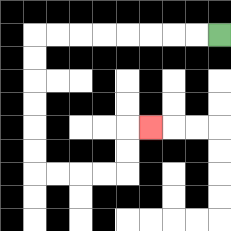{'start': '[9, 1]', 'end': '[6, 5]', 'path_directions': 'L,L,L,L,L,L,L,L,D,D,D,D,D,D,R,R,R,R,U,U,R', 'path_coordinates': '[[9, 1], [8, 1], [7, 1], [6, 1], [5, 1], [4, 1], [3, 1], [2, 1], [1, 1], [1, 2], [1, 3], [1, 4], [1, 5], [1, 6], [1, 7], [2, 7], [3, 7], [4, 7], [5, 7], [5, 6], [5, 5], [6, 5]]'}